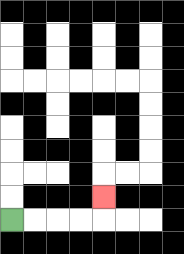{'start': '[0, 9]', 'end': '[4, 8]', 'path_directions': 'R,R,R,R,U', 'path_coordinates': '[[0, 9], [1, 9], [2, 9], [3, 9], [4, 9], [4, 8]]'}